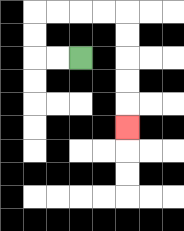{'start': '[3, 2]', 'end': '[5, 5]', 'path_directions': 'L,L,U,U,R,R,R,R,D,D,D,D,D', 'path_coordinates': '[[3, 2], [2, 2], [1, 2], [1, 1], [1, 0], [2, 0], [3, 0], [4, 0], [5, 0], [5, 1], [5, 2], [5, 3], [5, 4], [5, 5]]'}